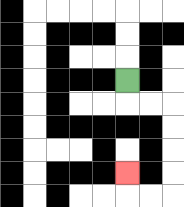{'start': '[5, 3]', 'end': '[5, 7]', 'path_directions': 'D,R,R,D,D,D,D,L,L,U', 'path_coordinates': '[[5, 3], [5, 4], [6, 4], [7, 4], [7, 5], [7, 6], [7, 7], [7, 8], [6, 8], [5, 8], [5, 7]]'}